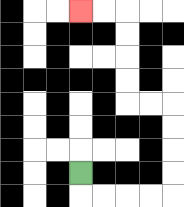{'start': '[3, 7]', 'end': '[3, 0]', 'path_directions': 'D,R,R,R,R,U,U,U,U,L,L,U,U,U,U,L,L', 'path_coordinates': '[[3, 7], [3, 8], [4, 8], [5, 8], [6, 8], [7, 8], [7, 7], [7, 6], [7, 5], [7, 4], [6, 4], [5, 4], [5, 3], [5, 2], [5, 1], [5, 0], [4, 0], [3, 0]]'}